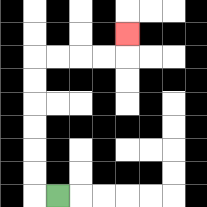{'start': '[2, 8]', 'end': '[5, 1]', 'path_directions': 'L,U,U,U,U,U,U,R,R,R,R,U', 'path_coordinates': '[[2, 8], [1, 8], [1, 7], [1, 6], [1, 5], [1, 4], [1, 3], [1, 2], [2, 2], [3, 2], [4, 2], [5, 2], [5, 1]]'}